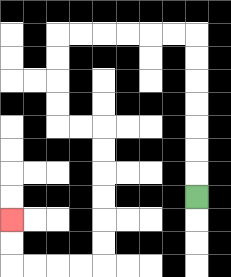{'start': '[8, 8]', 'end': '[0, 9]', 'path_directions': 'U,U,U,U,U,U,U,L,L,L,L,L,L,D,D,D,D,R,R,D,D,D,D,D,D,L,L,L,L,U,U', 'path_coordinates': '[[8, 8], [8, 7], [8, 6], [8, 5], [8, 4], [8, 3], [8, 2], [8, 1], [7, 1], [6, 1], [5, 1], [4, 1], [3, 1], [2, 1], [2, 2], [2, 3], [2, 4], [2, 5], [3, 5], [4, 5], [4, 6], [4, 7], [4, 8], [4, 9], [4, 10], [4, 11], [3, 11], [2, 11], [1, 11], [0, 11], [0, 10], [0, 9]]'}